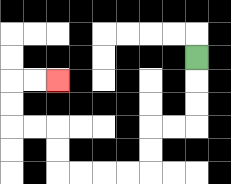{'start': '[8, 2]', 'end': '[2, 3]', 'path_directions': 'D,D,D,L,L,D,D,L,L,L,L,U,U,L,L,U,U,R,R', 'path_coordinates': '[[8, 2], [8, 3], [8, 4], [8, 5], [7, 5], [6, 5], [6, 6], [6, 7], [5, 7], [4, 7], [3, 7], [2, 7], [2, 6], [2, 5], [1, 5], [0, 5], [0, 4], [0, 3], [1, 3], [2, 3]]'}